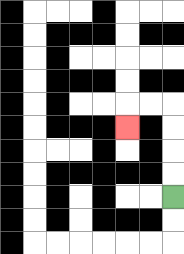{'start': '[7, 8]', 'end': '[5, 5]', 'path_directions': 'U,U,U,U,L,L,D', 'path_coordinates': '[[7, 8], [7, 7], [7, 6], [7, 5], [7, 4], [6, 4], [5, 4], [5, 5]]'}